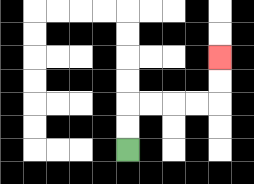{'start': '[5, 6]', 'end': '[9, 2]', 'path_directions': 'U,U,R,R,R,R,U,U', 'path_coordinates': '[[5, 6], [5, 5], [5, 4], [6, 4], [7, 4], [8, 4], [9, 4], [9, 3], [9, 2]]'}